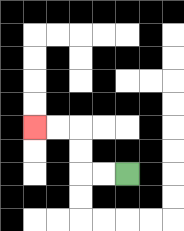{'start': '[5, 7]', 'end': '[1, 5]', 'path_directions': 'L,L,U,U,L,L', 'path_coordinates': '[[5, 7], [4, 7], [3, 7], [3, 6], [3, 5], [2, 5], [1, 5]]'}